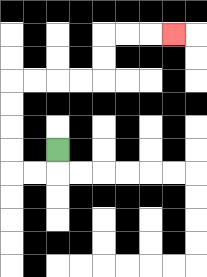{'start': '[2, 6]', 'end': '[7, 1]', 'path_directions': 'D,L,L,U,U,U,U,R,R,R,R,U,U,R,R,R', 'path_coordinates': '[[2, 6], [2, 7], [1, 7], [0, 7], [0, 6], [0, 5], [0, 4], [0, 3], [1, 3], [2, 3], [3, 3], [4, 3], [4, 2], [4, 1], [5, 1], [6, 1], [7, 1]]'}